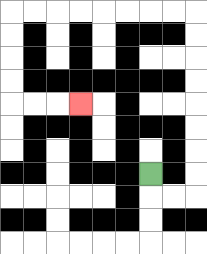{'start': '[6, 7]', 'end': '[3, 4]', 'path_directions': 'D,R,R,U,U,U,U,U,U,U,U,L,L,L,L,L,L,L,L,D,D,D,D,R,R,R', 'path_coordinates': '[[6, 7], [6, 8], [7, 8], [8, 8], [8, 7], [8, 6], [8, 5], [8, 4], [8, 3], [8, 2], [8, 1], [8, 0], [7, 0], [6, 0], [5, 0], [4, 0], [3, 0], [2, 0], [1, 0], [0, 0], [0, 1], [0, 2], [0, 3], [0, 4], [1, 4], [2, 4], [3, 4]]'}